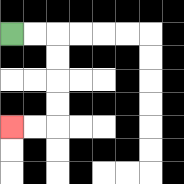{'start': '[0, 1]', 'end': '[0, 5]', 'path_directions': 'R,R,D,D,D,D,L,L', 'path_coordinates': '[[0, 1], [1, 1], [2, 1], [2, 2], [2, 3], [2, 4], [2, 5], [1, 5], [0, 5]]'}